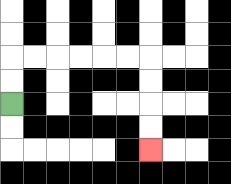{'start': '[0, 4]', 'end': '[6, 6]', 'path_directions': 'U,U,R,R,R,R,R,R,D,D,D,D', 'path_coordinates': '[[0, 4], [0, 3], [0, 2], [1, 2], [2, 2], [3, 2], [4, 2], [5, 2], [6, 2], [6, 3], [6, 4], [6, 5], [6, 6]]'}